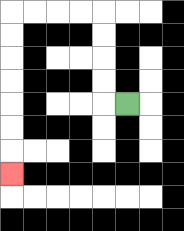{'start': '[5, 4]', 'end': '[0, 7]', 'path_directions': 'L,U,U,U,U,L,L,L,L,D,D,D,D,D,D,D', 'path_coordinates': '[[5, 4], [4, 4], [4, 3], [4, 2], [4, 1], [4, 0], [3, 0], [2, 0], [1, 0], [0, 0], [0, 1], [0, 2], [0, 3], [0, 4], [0, 5], [0, 6], [0, 7]]'}